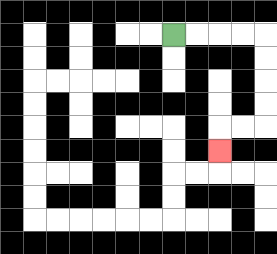{'start': '[7, 1]', 'end': '[9, 6]', 'path_directions': 'R,R,R,R,D,D,D,D,L,L,D', 'path_coordinates': '[[7, 1], [8, 1], [9, 1], [10, 1], [11, 1], [11, 2], [11, 3], [11, 4], [11, 5], [10, 5], [9, 5], [9, 6]]'}